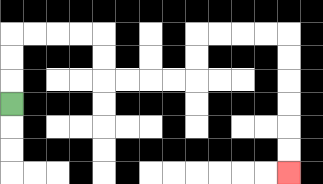{'start': '[0, 4]', 'end': '[12, 7]', 'path_directions': 'U,U,U,R,R,R,R,D,D,R,R,R,R,U,U,R,R,R,R,D,D,D,D,D,D', 'path_coordinates': '[[0, 4], [0, 3], [0, 2], [0, 1], [1, 1], [2, 1], [3, 1], [4, 1], [4, 2], [4, 3], [5, 3], [6, 3], [7, 3], [8, 3], [8, 2], [8, 1], [9, 1], [10, 1], [11, 1], [12, 1], [12, 2], [12, 3], [12, 4], [12, 5], [12, 6], [12, 7]]'}